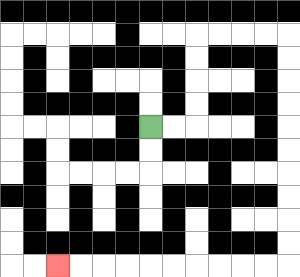{'start': '[6, 5]', 'end': '[2, 11]', 'path_directions': 'R,R,U,U,U,U,R,R,R,R,D,D,D,D,D,D,D,D,D,D,L,L,L,L,L,L,L,L,L,L', 'path_coordinates': '[[6, 5], [7, 5], [8, 5], [8, 4], [8, 3], [8, 2], [8, 1], [9, 1], [10, 1], [11, 1], [12, 1], [12, 2], [12, 3], [12, 4], [12, 5], [12, 6], [12, 7], [12, 8], [12, 9], [12, 10], [12, 11], [11, 11], [10, 11], [9, 11], [8, 11], [7, 11], [6, 11], [5, 11], [4, 11], [3, 11], [2, 11]]'}